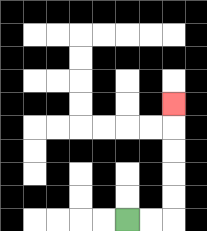{'start': '[5, 9]', 'end': '[7, 4]', 'path_directions': 'R,R,U,U,U,U,U', 'path_coordinates': '[[5, 9], [6, 9], [7, 9], [7, 8], [7, 7], [7, 6], [7, 5], [7, 4]]'}